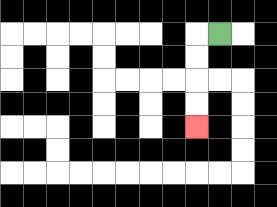{'start': '[9, 1]', 'end': '[8, 5]', 'path_directions': 'L,D,D,D,D', 'path_coordinates': '[[9, 1], [8, 1], [8, 2], [8, 3], [8, 4], [8, 5]]'}